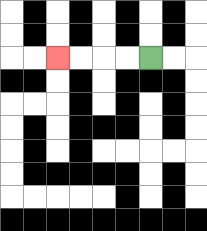{'start': '[6, 2]', 'end': '[2, 2]', 'path_directions': 'L,L,L,L', 'path_coordinates': '[[6, 2], [5, 2], [4, 2], [3, 2], [2, 2]]'}